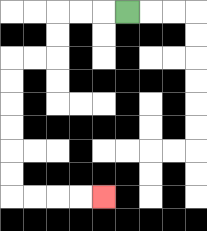{'start': '[5, 0]', 'end': '[4, 8]', 'path_directions': 'L,L,L,D,D,L,L,D,D,D,D,D,D,R,R,R,R', 'path_coordinates': '[[5, 0], [4, 0], [3, 0], [2, 0], [2, 1], [2, 2], [1, 2], [0, 2], [0, 3], [0, 4], [0, 5], [0, 6], [0, 7], [0, 8], [1, 8], [2, 8], [3, 8], [4, 8]]'}